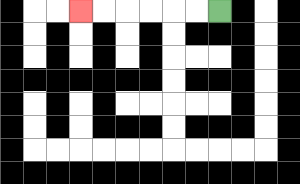{'start': '[9, 0]', 'end': '[3, 0]', 'path_directions': 'L,L,L,L,L,L', 'path_coordinates': '[[9, 0], [8, 0], [7, 0], [6, 0], [5, 0], [4, 0], [3, 0]]'}